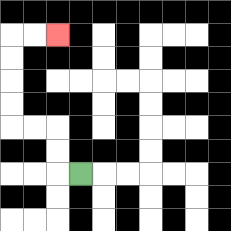{'start': '[3, 7]', 'end': '[2, 1]', 'path_directions': 'L,U,U,L,L,U,U,U,U,R,R', 'path_coordinates': '[[3, 7], [2, 7], [2, 6], [2, 5], [1, 5], [0, 5], [0, 4], [0, 3], [0, 2], [0, 1], [1, 1], [2, 1]]'}